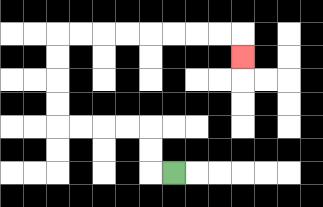{'start': '[7, 7]', 'end': '[10, 2]', 'path_directions': 'L,U,U,L,L,L,L,U,U,U,U,R,R,R,R,R,R,R,R,D', 'path_coordinates': '[[7, 7], [6, 7], [6, 6], [6, 5], [5, 5], [4, 5], [3, 5], [2, 5], [2, 4], [2, 3], [2, 2], [2, 1], [3, 1], [4, 1], [5, 1], [6, 1], [7, 1], [8, 1], [9, 1], [10, 1], [10, 2]]'}